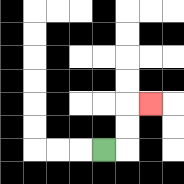{'start': '[4, 6]', 'end': '[6, 4]', 'path_directions': 'R,U,U,R', 'path_coordinates': '[[4, 6], [5, 6], [5, 5], [5, 4], [6, 4]]'}